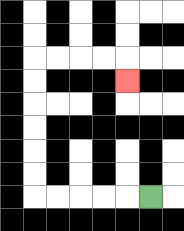{'start': '[6, 8]', 'end': '[5, 3]', 'path_directions': 'L,L,L,L,L,U,U,U,U,U,U,R,R,R,R,D', 'path_coordinates': '[[6, 8], [5, 8], [4, 8], [3, 8], [2, 8], [1, 8], [1, 7], [1, 6], [1, 5], [1, 4], [1, 3], [1, 2], [2, 2], [3, 2], [4, 2], [5, 2], [5, 3]]'}